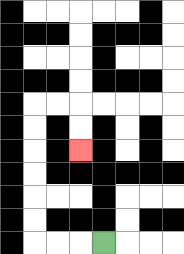{'start': '[4, 10]', 'end': '[3, 6]', 'path_directions': 'L,L,L,U,U,U,U,U,U,R,R,D,D', 'path_coordinates': '[[4, 10], [3, 10], [2, 10], [1, 10], [1, 9], [1, 8], [1, 7], [1, 6], [1, 5], [1, 4], [2, 4], [3, 4], [3, 5], [3, 6]]'}